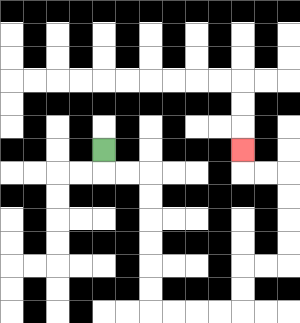{'start': '[4, 6]', 'end': '[10, 6]', 'path_directions': 'D,R,R,D,D,D,D,D,D,R,R,R,R,U,U,R,R,U,U,U,U,L,L,U', 'path_coordinates': '[[4, 6], [4, 7], [5, 7], [6, 7], [6, 8], [6, 9], [6, 10], [6, 11], [6, 12], [6, 13], [7, 13], [8, 13], [9, 13], [10, 13], [10, 12], [10, 11], [11, 11], [12, 11], [12, 10], [12, 9], [12, 8], [12, 7], [11, 7], [10, 7], [10, 6]]'}